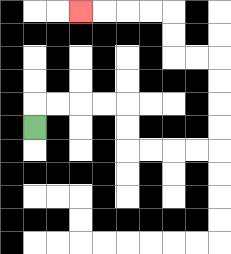{'start': '[1, 5]', 'end': '[3, 0]', 'path_directions': 'U,R,R,R,R,D,D,R,R,R,R,U,U,U,U,L,L,U,U,L,L,L,L', 'path_coordinates': '[[1, 5], [1, 4], [2, 4], [3, 4], [4, 4], [5, 4], [5, 5], [5, 6], [6, 6], [7, 6], [8, 6], [9, 6], [9, 5], [9, 4], [9, 3], [9, 2], [8, 2], [7, 2], [7, 1], [7, 0], [6, 0], [5, 0], [4, 0], [3, 0]]'}